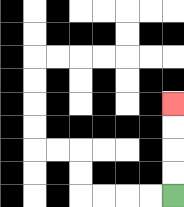{'start': '[7, 8]', 'end': '[7, 4]', 'path_directions': 'U,U,U,U', 'path_coordinates': '[[7, 8], [7, 7], [7, 6], [7, 5], [7, 4]]'}